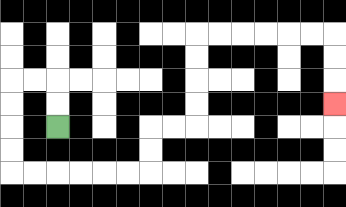{'start': '[2, 5]', 'end': '[14, 4]', 'path_directions': 'U,U,L,L,D,D,D,D,R,R,R,R,R,R,U,U,R,R,U,U,U,U,R,R,R,R,R,R,D,D,D', 'path_coordinates': '[[2, 5], [2, 4], [2, 3], [1, 3], [0, 3], [0, 4], [0, 5], [0, 6], [0, 7], [1, 7], [2, 7], [3, 7], [4, 7], [5, 7], [6, 7], [6, 6], [6, 5], [7, 5], [8, 5], [8, 4], [8, 3], [8, 2], [8, 1], [9, 1], [10, 1], [11, 1], [12, 1], [13, 1], [14, 1], [14, 2], [14, 3], [14, 4]]'}